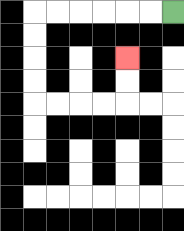{'start': '[7, 0]', 'end': '[5, 2]', 'path_directions': 'L,L,L,L,L,L,D,D,D,D,R,R,R,R,U,U', 'path_coordinates': '[[7, 0], [6, 0], [5, 0], [4, 0], [3, 0], [2, 0], [1, 0], [1, 1], [1, 2], [1, 3], [1, 4], [2, 4], [3, 4], [4, 4], [5, 4], [5, 3], [5, 2]]'}